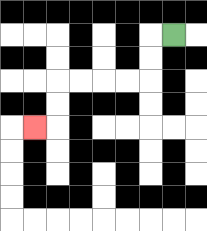{'start': '[7, 1]', 'end': '[1, 5]', 'path_directions': 'L,D,D,L,L,L,L,D,D,L', 'path_coordinates': '[[7, 1], [6, 1], [6, 2], [6, 3], [5, 3], [4, 3], [3, 3], [2, 3], [2, 4], [2, 5], [1, 5]]'}